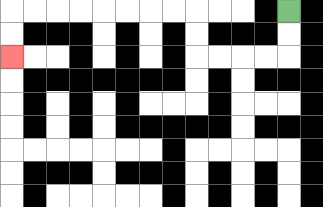{'start': '[12, 0]', 'end': '[0, 2]', 'path_directions': 'D,D,L,L,L,L,U,U,L,L,L,L,L,L,L,L,D,D', 'path_coordinates': '[[12, 0], [12, 1], [12, 2], [11, 2], [10, 2], [9, 2], [8, 2], [8, 1], [8, 0], [7, 0], [6, 0], [5, 0], [4, 0], [3, 0], [2, 0], [1, 0], [0, 0], [0, 1], [0, 2]]'}